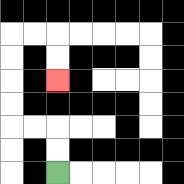{'start': '[2, 7]', 'end': '[2, 3]', 'path_directions': 'U,U,L,L,U,U,U,U,R,R,D,D', 'path_coordinates': '[[2, 7], [2, 6], [2, 5], [1, 5], [0, 5], [0, 4], [0, 3], [0, 2], [0, 1], [1, 1], [2, 1], [2, 2], [2, 3]]'}